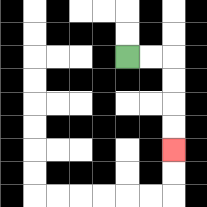{'start': '[5, 2]', 'end': '[7, 6]', 'path_directions': 'R,R,D,D,D,D', 'path_coordinates': '[[5, 2], [6, 2], [7, 2], [7, 3], [7, 4], [7, 5], [7, 6]]'}